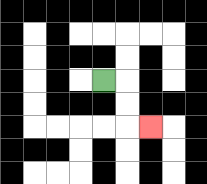{'start': '[4, 3]', 'end': '[6, 5]', 'path_directions': 'R,D,D,R', 'path_coordinates': '[[4, 3], [5, 3], [5, 4], [5, 5], [6, 5]]'}